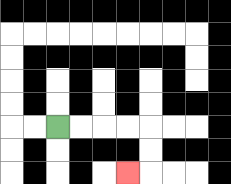{'start': '[2, 5]', 'end': '[5, 7]', 'path_directions': 'R,R,R,R,D,D,L', 'path_coordinates': '[[2, 5], [3, 5], [4, 5], [5, 5], [6, 5], [6, 6], [6, 7], [5, 7]]'}